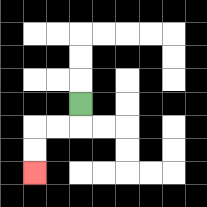{'start': '[3, 4]', 'end': '[1, 7]', 'path_directions': 'D,L,L,D,D', 'path_coordinates': '[[3, 4], [3, 5], [2, 5], [1, 5], [1, 6], [1, 7]]'}